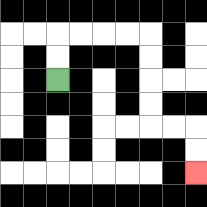{'start': '[2, 3]', 'end': '[8, 7]', 'path_directions': 'U,U,R,R,R,R,D,D,D,D,R,R,D,D', 'path_coordinates': '[[2, 3], [2, 2], [2, 1], [3, 1], [4, 1], [5, 1], [6, 1], [6, 2], [6, 3], [6, 4], [6, 5], [7, 5], [8, 5], [8, 6], [8, 7]]'}